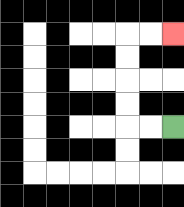{'start': '[7, 5]', 'end': '[7, 1]', 'path_directions': 'L,L,U,U,U,U,R,R', 'path_coordinates': '[[7, 5], [6, 5], [5, 5], [5, 4], [5, 3], [5, 2], [5, 1], [6, 1], [7, 1]]'}